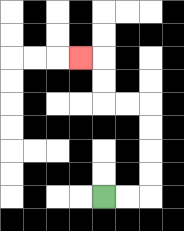{'start': '[4, 8]', 'end': '[3, 2]', 'path_directions': 'R,R,U,U,U,U,L,L,U,U,L', 'path_coordinates': '[[4, 8], [5, 8], [6, 8], [6, 7], [6, 6], [6, 5], [6, 4], [5, 4], [4, 4], [4, 3], [4, 2], [3, 2]]'}